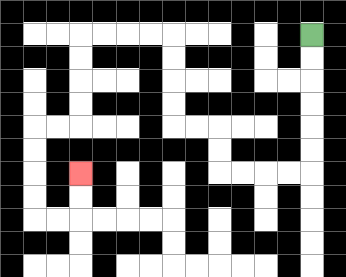{'start': '[13, 1]', 'end': '[3, 7]', 'path_directions': 'D,D,D,D,D,D,L,L,L,L,U,U,L,L,U,U,U,U,L,L,L,L,D,D,D,D,L,L,D,D,D,D,R,R,U,U', 'path_coordinates': '[[13, 1], [13, 2], [13, 3], [13, 4], [13, 5], [13, 6], [13, 7], [12, 7], [11, 7], [10, 7], [9, 7], [9, 6], [9, 5], [8, 5], [7, 5], [7, 4], [7, 3], [7, 2], [7, 1], [6, 1], [5, 1], [4, 1], [3, 1], [3, 2], [3, 3], [3, 4], [3, 5], [2, 5], [1, 5], [1, 6], [1, 7], [1, 8], [1, 9], [2, 9], [3, 9], [3, 8], [3, 7]]'}